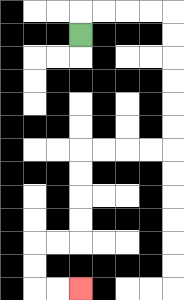{'start': '[3, 1]', 'end': '[3, 12]', 'path_directions': 'U,R,R,R,R,D,D,D,D,D,D,L,L,L,L,D,D,D,D,L,L,D,D,R,R', 'path_coordinates': '[[3, 1], [3, 0], [4, 0], [5, 0], [6, 0], [7, 0], [7, 1], [7, 2], [7, 3], [7, 4], [7, 5], [7, 6], [6, 6], [5, 6], [4, 6], [3, 6], [3, 7], [3, 8], [3, 9], [3, 10], [2, 10], [1, 10], [1, 11], [1, 12], [2, 12], [3, 12]]'}